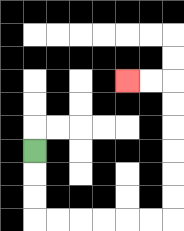{'start': '[1, 6]', 'end': '[5, 3]', 'path_directions': 'D,D,D,R,R,R,R,R,R,U,U,U,U,U,U,L,L', 'path_coordinates': '[[1, 6], [1, 7], [1, 8], [1, 9], [2, 9], [3, 9], [4, 9], [5, 9], [6, 9], [7, 9], [7, 8], [7, 7], [7, 6], [7, 5], [7, 4], [7, 3], [6, 3], [5, 3]]'}